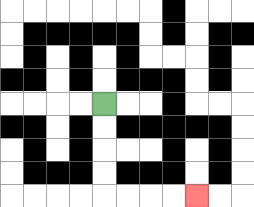{'start': '[4, 4]', 'end': '[8, 8]', 'path_directions': 'D,D,D,D,R,R,R,R', 'path_coordinates': '[[4, 4], [4, 5], [4, 6], [4, 7], [4, 8], [5, 8], [6, 8], [7, 8], [8, 8]]'}